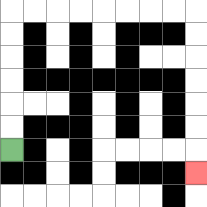{'start': '[0, 6]', 'end': '[8, 7]', 'path_directions': 'U,U,U,U,U,U,R,R,R,R,R,R,R,R,D,D,D,D,D,D,D', 'path_coordinates': '[[0, 6], [0, 5], [0, 4], [0, 3], [0, 2], [0, 1], [0, 0], [1, 0], [2, 0], [3, 0], [4, 0], [5, 0], [6, 0], [7, 0], [8, 0], [8, 1], [8, 2], [8, 3], [8, 4], [8, 5], [8, 6], [8, 7]]'}